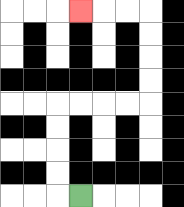{'start': '[3, 8]', 'end': '[3, 0]', 'path_directions': 'L,U,U,U,U,R,R,R,R,U,U,U,U,L,L,L', 'path_coordinates': '[[3, 8], [2, 8], [2, 7], [2, 6], [2, 5], [2, 4], [3, 4], [4, 4], [5, 4], [6, 4], [6, 3], [6, 2], [6, 1], [6, 0], [5, 0], [4, 0], [3, 0]]'}